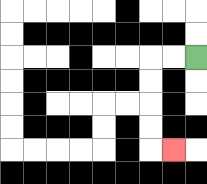{'start': '[8, 2]', 'end': '[7, 6]', 'path_directions': 'L,L,D,D,D,D,R', 'path_coordinates': '[[8, 2], [7, 2], [6, 2], [6, 3], [6, 4], [6, 5], [6, 6], [7, 6]]'}